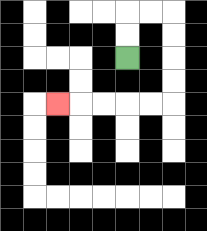{'start': '[5, 2]', 'end': '[2, 4]', 'path_directions': 'U,U,R,R,D,D,D,D,L,L,L,L,L', 'path_coordinates': '[[5, 2], [5, 1], [5, 0], [6, 0], [7, 0], [7, 1], [7, 2], [7, 3], [7, 4], [6, 4], [5, 4], [4, 4], [3, 4], [2, 4]]'}